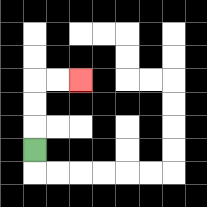{'start': '[1, 6]', 'end': '[3, 3]', 'path_directions': 'U,U,U,R,R', 'path_coordinates': '[[1, 6], [1, 5], [1, 4], [1, 3], [2, 3], [3, 3]]'}